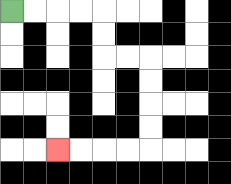{'start': '[0, 0]', 'end': '[2, 6]', 'path_directions': 'R,R,R,R,D,D,R,R,D,D,D,D,L,L,L,L', 'path_coordinates': '[[0, 0], [1, 0], [2, 0], [3, 0], [4, 0], [4, 1], [4, 2], [5, 2], [6, 2], [6, 3], [6, 4], [6, 5], [6, 6], [5, 6], [4, 6], [3, 6], [2, 6]]'}